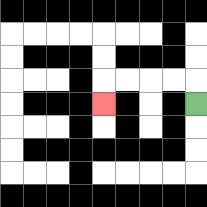{'start': '[8, 4]', 'end': '[4, 4]', 'path_directions': 'U,L,L,L,L,D', 'path_coordinates': '[[8, 4], [8, 3], [7, 3], [6, 3], [5, 3], [4, 3], [4, 4]]'}